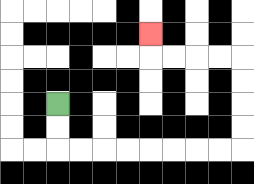{'start': '[2, 4]', 'end': '[6, 1]', 'path_directions': 'D,D,R,R,R,R,R,R,R,R,U,U,U,U,L,L,L,L,U', 'path_coordinates': '[[2, 4], [2, 5], [2, 6], [3, 6], [4, 6], [5, 6], [6, 6], [7, 6], [8, 6], [9, 6], [10, 6], [10, 5], [10, 4], [10, 3], [10, 2], [9, 2], [8, 2], [7, 2], [6, 2], [6, 1]]'}